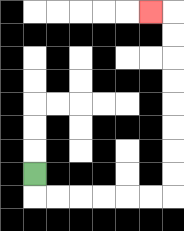{'start': '[1, 7]', 'end': '[6, 0]', 'path_directions': 'D,R,R,R,R,R,R,U,U,U,U,U,U,U,U,L', 'path_coordinates': '[[1, 7], [1, 8], [2, 8], [3, 8], [4, 8], [5, 8], [6, 8], [7, 8], [7, 7], [7, 6], [7, 5], [7, 4], [7, 3], [7, 2], [7, 1], [7, 0], [6, 0]]'}